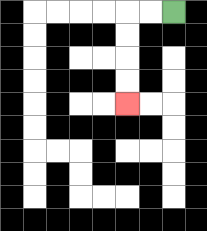{'start': '[7, 0]', 'end': '[5, 4]', 'path_directions': 'L,L,D,D,D,D', 'path_coordinates': '[[7, 0], [6, 0], [5, 0], [5, 1], [5, 2], [5, 3], [5, 4]]'}